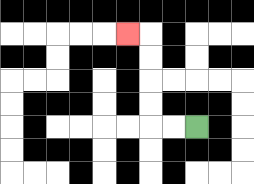{'start': '[8, 5]', 'end': '[5, 1]', 'path_directions': 'L,L,U,U,U,U,L', 'path_coordinates': '[[8, 5], [7, 5], [6, 5], [6, 4], [6, 3], [6, 2], [6, 1], [5, 1]]'}